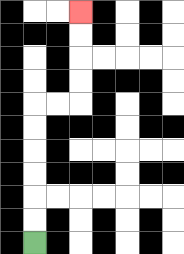{'start': '[1, 10]', 'end': '[3, 0]', 'path_directions': 'U,U,U,U,U,U,R,R,U,U,U,U', 'path_coordinates': '[[1, 10], [1, 9], [1, 8], [1, 7], [1, 6], [1, 5], [1, 4], [2, 4], [3, 4], [3, 3], [3, 2], [3, 1], [3, 0]]'}